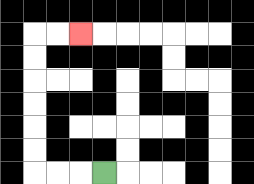{'start': '[4, 7]', 'end': '[3, 1]', 'path_directions': 'L,L,L,U,U,U,U,U,U,R,R', 'path_coordinates': '[[4, 7], [3, 7], [2, 7], [1, 7], [1, 6], [1, 5], [1, 4], [1, 3], [1, 2], [1, 1], [2, 1], [3, 1]]'}